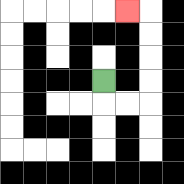{'start': '[4, 3]', 'end': '[5, 0]', 'path_directions': 'D,R,R,U,U,U,U,L', 'path_coordinates': '[[4, 3], [4, 4], [5, 4], [6, 4], [6, 3], [6, 2], [6, 1], [6, 0], [5, 0]]'}